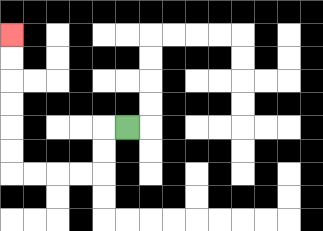{'start': '[5, 5]', 'end': '[0, 1]', 'path_directions': 'L,D,D,L,L,L,L,U,U,U,U,U,U', 'path_coordinates': '[[5, 5], [4, 5], [4, 6], [4, 7], [3, 7], [2, 7], [1, 7], [0, 7], [0, 6], [0, 5], [0, 4], [0, 3], [0, 2], [0, 1]]'}